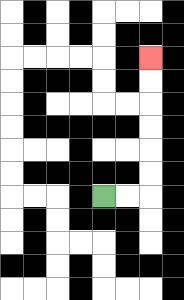{'start': '[4, 8]', 'end': '[6, 2]', 'path_directions': 'R,R,U,U,U,U,U,U', 'path_coordinates': '[[4, 8], [5, 8], [6, 8], [6, 7], [6, 6], [6, 5], [6, 4], [6, 3], [6, 2]]'}